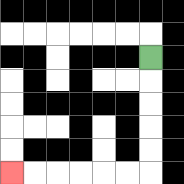{'start': '[6, 2]', 'end': '[0, 7]', 'path_directions': 'D,D,D,D,D,L,L,L,L,L,L', 'path_coordinates': '[[6, 2], [6, 3], [6, 4], [6, 5], [6, 6], [6, 7], [5, 7], [4, 7], [3, 7], [2, 7], [1, 7], [0, 7]]'}